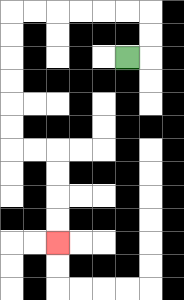{'start': '[5, 2]', 'end': '[2, 10]', 'path_directions': 'R,U,U,L,L,L,L,L,L,D,D,D,D,D,D,R,R,D,D,D,D', 'path_coordinates': '[[5, 2], [6, 2], [6, 1], [6, 0], [5, 0], [4, 0], [3, 0], [2, 0], [1, 0], [0, 0], [0, 1], [0, 2], [0, 3], [0, 4], [0, 5], [0, 6], [1, 6], [2, 6], [2, 7], [2, 8], [2, 9], [2, 10]]'}